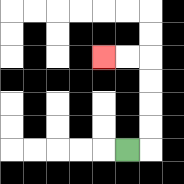{'start': '[5, 6]', 'end': '[4, 2]', 'path_directions': 'R,U,U,U,U,L,L', 'path_coordinates': '[[5, 6], [6, 6], [6, 5], [6, 4], [6, 3], [6, 2], [5, 2], [4, 2]]'}